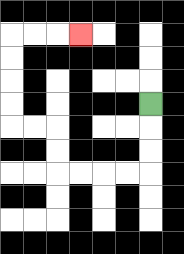{'start': '[6, 4]', 'end': '[3, 1]', 'path_directions': 'D,D,D,L,L,L,L,U,U,L,L,U,U,U,U,R,R,R', 'path_coordinates': '[[6, 4], [6, 5], [6, 6], [6, 7], [5, 7], [4, 7], [3, 7], [2, 7], [2, 6], [2, 5], [1, 5], [0, 5], [0, 4], [0, 3], [0, 2], [0, 1], [1, 1], [2, 1], [3, 1]]'}